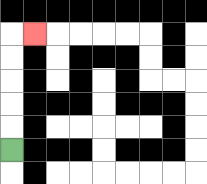{'start': '[0, 6]', 'end': '[1, 1]', 'path_directions': 'U,U,U,U,U,R', 'path_coordinates': '[[0, 6], [0, 5], [0, 4], [0, 3], [0, 2], [0, 1], [1, 1]]'}